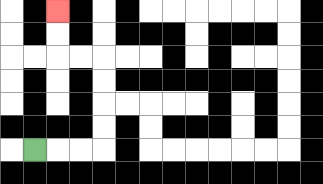{'start': '[1, 6]', 'end': '[2, 0]', 'path_directions': 'R,R,R,U,U,U,U,L,L,U,U', 'path_coordinates': '[[1, 6], [2, 6], [3, 6], [4, 6], [4, 5], [4, 4], [4, 3], [4, 2], [3, 2], [2, 2], [2, 1], [2, 0]]'}